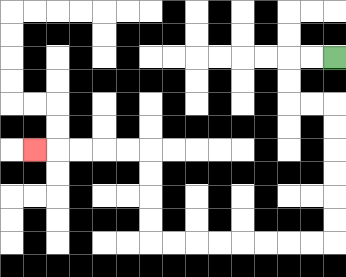{'start': '[14, 2]', 'end': '[1, 6]', 'path_directions': 'L,L,D,D,R,R,D,D,D,D,D,D,L,L,L,L,L,L,L,L,U,U,U,U,L,L,L,L,L', 'path_coordinates': '[[14, 2], [13, 2], [12, 2], [12, 3], [12, 4], [13, 4], [14, 4], [14, 5], [14, 6], [14, 7], [14, 8], [14, 9], [14, 10], [13, 10], [12, 10], [11, 10], [10, 10], [9, 10], [8, 10], [7, 10], [6, 10], [6, 9], [6, 8], [6, 7], [6, 6], [5, 6], [4, 6], [3, 6], [2, 6], [1, 6]]'}